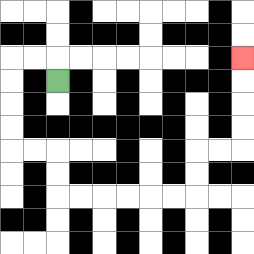{'start': '[2, 3]', 'end': '[10, 2]', 'path_directions': 'U,L,L,D,D,D,D,R,R,D,D,R,R,R,R,R,R,U,U,R,R,U,U,U,U', 'path_coordinates': '[[2, 3], [2, 2], [1, 2], [0, 2], [0, 3], [0, 4], [0, 5], [0, 6], [1, 6], [2, 6], [2, 7], [2, 8], [3, 8], [4, 8], [5, 8], [6, 8], [7, 8], [8, 8], [8, 7], [8, 6], [9, 6], [10, 6], [10, 5], [10, 4], [10, 3], [10, 2]]'}